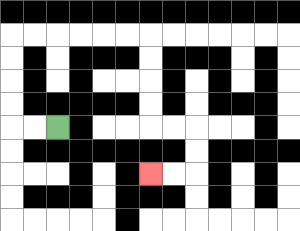{'start': '[2, 5]', 'end': '[6, 7]', 'path_directions': 'L,L,U,U,U,U,R,R,R,R,R,R,D,D,D,D,R,R,D,D,L,L', 'path_coordinates': '[[2, 5], [1, 5], [0, 5], [0, 4], [0, 3], [0, 2], [0, 1], [1, 1], [2, 1], [3, 1], [4, 1], [5, 1], [6, 1], [6, 2], [6, 3], [6, 4], [6, 5], [7, 5], [8, 5], [8, 6], [8, 7], [7, 7], [6, 7]]'}